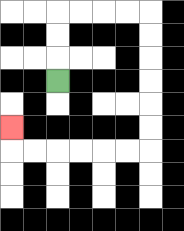{'start': '[2, 3]', 'end': '[0, 5]', 'path_directions': 'U,U,U,R,R,R,R,D,D,D,D,D,D,L,L,L,L,L,L,U', 'path_coordinates': '[[2, 3], [2, 2], [2, 1], [2, 0], [3, 0], [4, 0], [5, 0], [6, 0], [6, 1], [6, 2], [6, 3], [6, 4], [6, 5], [6, 6], [5, 6], [4, 6], [3, 6], [2, 6], [1, 6], [0, 6], [0, 5]]'}